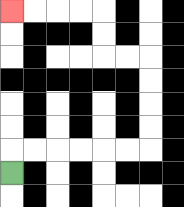{'start': '[0, 7]', 'end': '[0, 0]', 'path_directions': 'U,R,R,R,R,R,R,U,U,U,U,L,L,U,U,L,L,L,L', 'path_coordinates': '[[0, 7], [0, 6], [1, 6], [2, 6], [3, 6], [4, 6], [5, 6], [6, 6], [6, 5], [6, 4], [6, 3], [6, 2], [5, 2], [4, 2], [4, 1], [4, 0], [3, 0], [2, 0], [1, 0], [0, 0]]'}